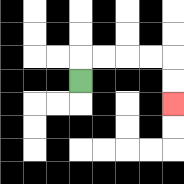{'start': '[3, 3]', 'end': '[7, 4]', 'path_directions': 'U,R,R,R,R,D,D', 'path_coordinates': '[[3, 3], [3, 2], [4, 2], [5, 2], [6, 2], [7, 2], [7, 3], [7, 4]]'}